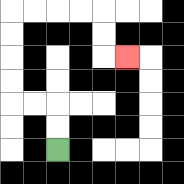{'start': '[2, 6]', 'end': '[5, 2]', 'path_directions': 'U,U,L,L,U,U,U,U,R,R,R,R,D,D,R', 'path_coordinates': '[[2, 6], [2, 5], [2, 4], [1, 4], [0, 4], [0, 3], [0, 2], [0, 1], [0, 0], [1, 0], [2, 0], [3, 0], [4, 0], [4, 1], [4, 2], [5, 2]]'}